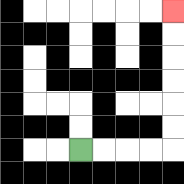{'start': '[3, 6]', 'end': '[7, 0]', 'path_directions': 'R,R,R,R,U,U,U,U,U,U', 'path_coordinates': '[[3, 6], [4, 6], [5, 6], [6, 6], [7, 6], [7, 5], [7, 4], [7, 3], [7, 2], [7, 1], [7, 0]]'}